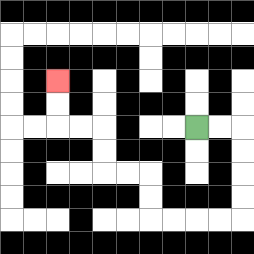{'start': '[8, 5]', 'end': '[2, 3]', 'path_directions': 'R,R,D,D,D,D,L,L,L,L,U,U,L,L,U,U,L,L,U,U', 'path_coordinates': '[[8, 5], [9, 5], [10, 5], [10, 6], [10, 7], [10, 8], [10, 9], [9, 9], [8, 9], [7, 9], [6, 9], [6, 8], [6, 7], [5, 7], [4, 7], [4, 6], [4, 5], [3, 5], [2, 5], [2, 4], [2, 3]]'}